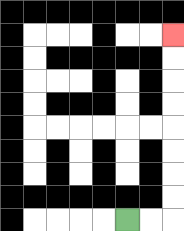{'start': '[5, 9]', 'end': '[7, 1]', 'path_directions': 'R,R,U,U,U,U,U,U,U,U', 'path_coordinates': '[[5, 9], [6, 9], [7, 9], [7, 8], [7, 7], [7, 6], [7, 5], [7, 4], [7, 3], [7, 2], [7, 1]]'}